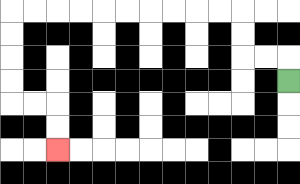{'start': '[12, 3]', 'end': '[2, 6]', 'path_directions': 'U,L,L,U,U,L,L,L,L,L,L,L,L,L,L,D,D,D,D,R,R,D,D', 'path_coordinates': '[[12, 3], [12, 2], [11, 2], [10, 2], [10, 1], [10, 0], [9, 0], [8, 0], [7, 0], [6, 0], [5, 0], [4, 0], [3, 0], [2, 0], [1, 0], [0, 0], [0, 1], [0, 2], [0, 3], [0, 4], [1, 4], [2, 4], [2, 5], [2, 6]]'}